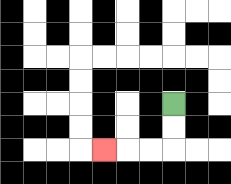{'start': '[7, 4]', 'end': '[4, 6]', 'path_directions': 'D,D,L,L,L', 'path_coordinates': '[[7, 4], [7, 5], [7, 6], [6, 6], [5, 6], [4, 6]]'}